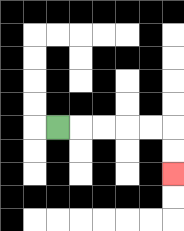{'start': '[2, 5]', 'end': '[7, 7]', 'path_directions': 'R,R,R,R,R,D,D', 'path_coordinates': '[[2, 5], [3, 5], [4, 5], [5, 5], [6, 5], [7, 5], [7, 6], [7, 7]]'}